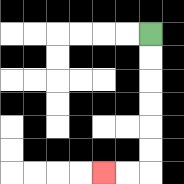{'start': '[6, 1]', 'end': '[4, 7]', 'path_directions': 'D,D,D,D,D,D,L,L', 'path_coordinates': '[[6, 1], [6, 2], [6, 3], [6, 4], [6, 5], [6, 6], [6, 7], [5, 7], [4, 7]]'}